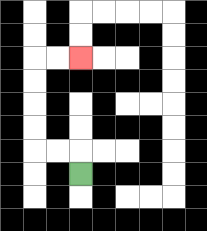{'start': '[3, 7]', 'end': '[3, 2]', 'path_directions': 'U,L,L,U,U,U,U,R,R', 'path_coordinates': '[[3, 7], [3, 6], [2, 6], [1, 6], [1, 5], [1, 4], [1, 3], [1, 2], [2, 2], [3, 2]]'}